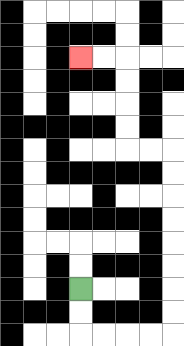{'start': '[3, 12]', 'end': '[3, 2]', 'path_directions': 'D,D,R,R,R,R,U,U,U,U,U,U,U,U,L,L,U,U,U,U,L,L', 'path_coordinates': '[[3, 12], [3, 13], [3, 14], [4, 14], [5, 14], [6, 14], [7, 14], [7, 13], [7, 12], [7, 11], [7, 10], [7, 9], [7, 8], [7, 7], [7, 6], [6, 6], [5, 6], [5, 5], [5, 4], [5, 3], [5, 2], [4, 2], [3, 2]]'}